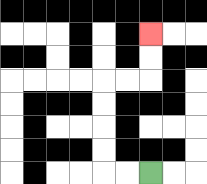{'start': '[6, 7]', 'end': '[6, 1]', 'path_directions': 'L,L,U,U,U,U,R,R,U,U', 'path_coordinates': '[[6, 7], [5, 7], [4, 7], [4, 6], [4, 5], [4, 4], [4, 3], [5, 3], [6, 3], [6, 2], [6, 1]]'}